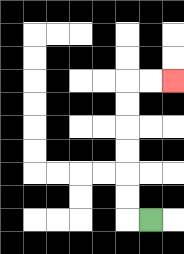{'start': '[6, 9]', 'end': '[7, 3]', 'path_directions': 'L,U,U,U,U,U,U,R,R', 'path_coordinates': '[[6, 9], [5, 9], [5, 8], [5, 7], [5, 6], [5, 5], [5, 4], [5, 3], [6, 3], [7, 3]]'}